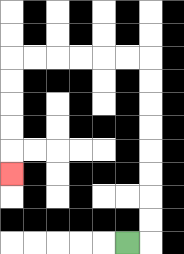{'start': '[5, 10]', 'end': '[0, 7]', 'path_directions': 'R,U,U,U,U,U,U,U,U,L,L,L,L,L,L,D,D,D,D,D', 'path_coordinates': '[[5, 10], [6, 10], [6, 9], [6, 8], [6, 7], [6, 6], [6, 5], [6, 4], [6, 3], [6, 2], [5, 2], [4, 2], [3, 2], [2, 2], [1, 2], [0, 2], [0, 3], [0, 4], [0, 5], [0, 6], [0, 7]]'}